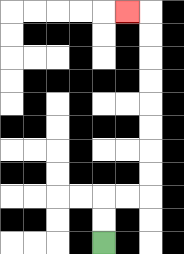{'start': '[4, 10]', 'end': '[5, 0]', 'path_directions': 'U,U,R,R,U,U,U,U,U,U,U,U,L', 'path_coordinates': '[[4, 10], [4, 9], [4, 8], [5, 8], [6, 8], [6, 7], [6, 6], [6, 5], [6, 4], [6, 3], [6, 2], [6, 1], [6, 0], [5, 0]]'}